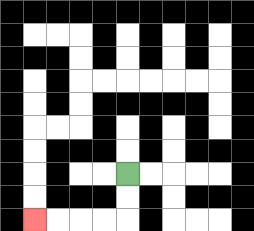{'start': '[5, 7]', 'end': '[1, 9]', 'path_directions': 'D,D,L,L,L,L', 'path_coordinates': '[[5, 7], [5, 8], [5, 9], [4, 9], [3, 9], [2, 9], [1, 9]]'}